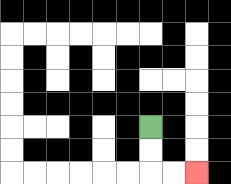{'start': '[6, 5]', 'end': '[8, 7]', 'path_directions': 'D,D,R,R', 'path_coordinates': '[[6, 5], [6, 6], [6, 7], [7, 7], [8, 7]]'}